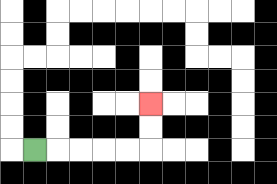{'start': '[1, 6]', 'end': '[6, 4]', 'path_directions': 'R,R,R,R,R,U,U', 'path_coordinates': '[[1, 6], [2, 6], [3, 6], [4, 6], [5, 6], [6, 6], [6, 5], [6, 4]]'}